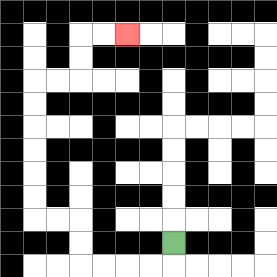{'start': '[7, 10]', 'end': '[5, 1]', 'path_directions': 'D,L,L,L,L,U,U,L,L,U,U,U,U,U,U,R,R,U,U,R,R', 'path_coordinates': '[[7, 10], [7, 11], [6, 11], [5, 11], [4, 11], [3, 11], [3, 10], [3, 9], [2, 9], [1, 9], [1, 8], [1, 7], [1, 6], [1, 5], [1, 4], [1, 3], [2, 3], [3, 3], [3, 2], [3, 1], [4, 1], [5, 1]]'}